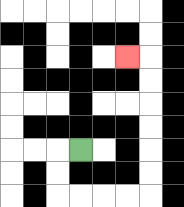{'start': '[3, 6]', 'end': '[5, 2]', 'path_directions': 'L,D,D,R,R,R,R,U,U,U,U,U,U,L', 'path_coordinates': '[[3, 6], [2, 6], [2, 7], [2, 8], [3, 8], [4, 8], [5, 8], [6, 8], [6, 7], [6, 6], [6, 5], [6, 4], [6, 3], [6, 2], [5, 2]]'}